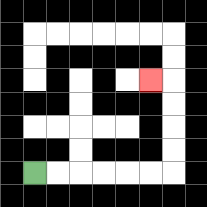{'start': '[1, 7]', 'end': '[6, 3]', 'path_directions': 'R,R,R,R,R,R,U,U,U,U,L', 'path_coordinates': '[[1, 7], [2, 7], [3, 7], [4, 7], [5, 7], [6, 7], [7, 7], [7, 6], [7, 5], [7, 4], [7, 3], [6, 3]]'}